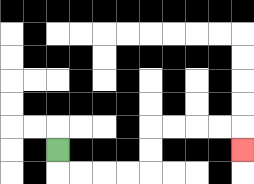{'start': '[2, 6]', 'end': '[10, 6]', 'path_directions': 'D,R,R,R,R,U,U,R,R,R,R,D', 'path_coordinates': '[[2, 6], [2, 7], [3, 7], [4, 7], [5, 7], [6, 7], [6, 6], [6, 5], [7, 5], [8, 5], [9, 5], [10, 5], [10, 6]]'}